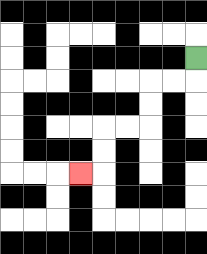{'start': '[8, 2]', 'end': '[3, 7]', 'path_directions': 'D,L,L,D,D,L,L,D,D,L', 'path_coordinates': '[[8, 2], [8, 3], [7, 3], [6, 3], [6, 4], [6, 5], [5, 5], [4, 5], [4, 6], [4, 7], [3, 7]]'}